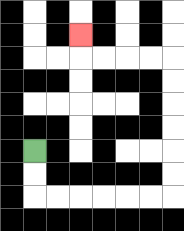{'start': '[1, 6]', 'end': '[3, 1]', 'path_directions': 'D,D,R,R,R,R,R,R,U,U,U,U,U,U,L,L,L,L,U', 'path_coordinates': '[[1, 6], [1, 7], [1, 8], [2, 8], [3, 8], [4, 8], [5, 8], [6, 8], [7, 8], [7, 7], [7, 6], [7, 5], [7, 4], [7, 3], [7, 2], [6, 2], [5, 2], [4, 2], [3, 2], [3, 1]]'}